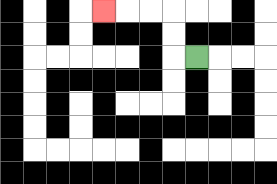{'start': '[8, 2]', 'end': '[4, 0]', 'path_directions': 'L,U,U,L,L,L', 'path_coordinates': '[[8, 2], [7, 2], [7, 1], [7, 0], [6, 0], [5, 0], [4, 0]]'}